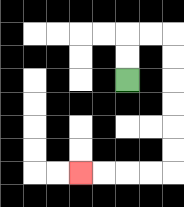{'start': '[5, 3]', 'end': '[3, 7]', 'path_directions': 'U,U,R,R,D,D,D,D,D,D,L,L,L,L', 'path_coordinates': '[[5, 3], [5, 2], [5, 1], [6, 1], [7, 1], [7, 2], [7, 3], [7, 4], [7, 5], [7, 6], [7, 7], [6, 7], [5, 7], [4, 7], [3, 7]]'}